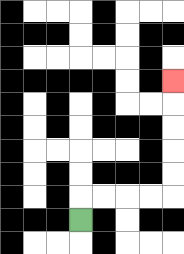{'start': '[3, 9]', 'end': '[7, 3]', 'path_directions': 'U,R,R,R,R,U,U,U,U,U', 'path_coordinates': '[[3, 9], [3, 8], [4, 8], [5, 8], [6, 8], [7, 8], [7, 7], [7, 6], [7, 5], [7, 4], [7, 3]]'}